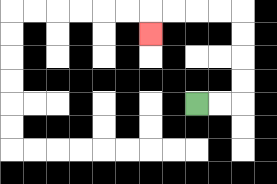{'start': '[8, 4]', 'end': '[6, 1]', 'path_directions': 'R,R,U,U,U,U,L,L,L,L,D', 'path_coordinates': '[[8, 4], [9, 4], [10, 4], [10, 3], [10, 2], [10, 1], [10, 0], [9, 0], [8, 0], [7, 0], [6, 0], [6, 1]]'}